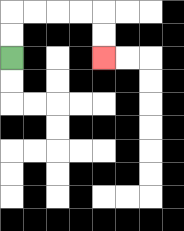{'start': '[0, 2]', 'end': '[4, 2]', 'path_directions': 'U,U,R,R,R,R,D,D', 'path_coordinates': '[[0, 2], [0, 1], [0, 0], [1, 0], [2, 0], [3, 0], [4, 0], [4, 1], [4, 2]]'}